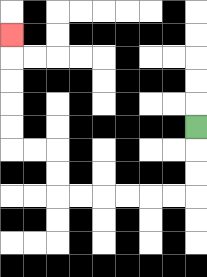{'start': '[8, 5]', 'end': '[0, 1]', 'path_directions': 'D,D,D,L,L,L,L,L,L,U,U,L,L,U,U,U,U,U', 'path_coordinates': '[[8, 5], [8, 6], [8, 7], [8, 8], [7, 8], [6, 8], [5, 8], [4, 8], [3, 8], [2, 8], [2, 7], [2, 6], [1, 6], [0, 6], [0, 5], [0, 4], [0, 3], [0, 2], [0, 1]]'}